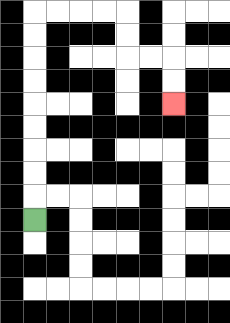{'start': '[1, 9]', 'end': '[7, 4]', 'path_directions': 'U,U,U,U,U,U,U,U,U,R,R,R,R,D,D,R,R,D,D', 'path_coordinates': '[[1, 9], [1, 8], [1, 7], [1, 6], [1, 5], [1, 4], [1, 3], [1, 2], [1, 1], [1, 0], [2, 0], [3, 0], [4, 0], [5, 0], [5, 1], [5, 2], [6, 2], [7, 2], [7, 3], [7, 4]]'}